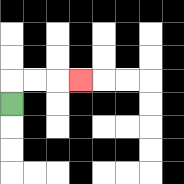{'start': '[0, 4]', 'end': '[3, 3]', 'path_directions': 'U,R,R,R', 'path_coordinates': '[[0, 4], [0, 3], [1, 3], [2, 3], [3, 3]]'}